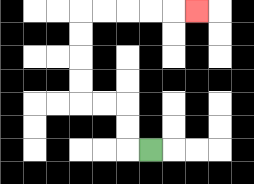{'start': '[6, 6]', 'end': '[8, 0]', 'path_directions': 'L,U,U,L,L,U,U,U,U,R,R,R,R,R', 'path_coordinates': '[[6, 6], [5, 6], [5, 5], [5, 4], [4, 4], [3, 4], [3, 3], [3, 2], [3, 1], [3, 0], [4, 0], [5, 0], [6, 0], [7, 0], [8, 0]]'}